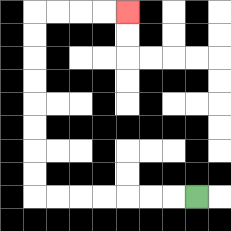{'start': '[8, 8]', 'end': '[5, 0]', 'path_directions': 'L,L,L,L,L,L,L,U,U,U,U,U,U,U,U,R,R,R,R', 'path_coordinates': '[[8, 8], [7, 8], [6, 8], [5, 8], [4, 8], [3, 8], [2, 8], [1, 8], [1, 7], [1, 6], [1, 5], [1, 4], [1, 3], [1, 2], [1, 1], [1, 0], [2, 0], [3, 0], [4, 0], [5, 0]]'}